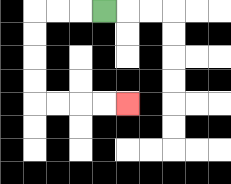{'start': '[4, 0]', 'end': '[5, 4]', 'path_directions': 'L,L,L,D,D,D,D,R,R,R,R', 'path_coordinates': '[[4, 0], [3, 0], [2, 0], [1, 0], [1, 1], [1, 2], [1, 3], [1, 4], [2, 4], [3, 4], [4, 4], [5, 4]]'}